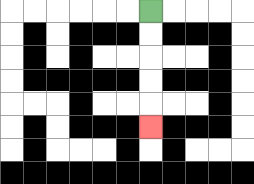{'start': '[6, 0]', 'end': '[6, 5]', 'path_directions': 'D,D,D,D,D', 'path_coordinates': '[[6, 0], [6, 1], [6, 2], [6, 3], [6, 4], [6, 5]]'}